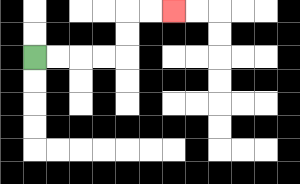{'start': '[1, 2]', 'end': '[7, 0]', 'path_directions': 'R,R,R,R,U,U,R,R', 'path_coordinates': '[[1, 2], [2, 2], [3, 2], [4, 2], [5, 2], [5, 1], [5, 0], [6, 0], [7, 0]]'}